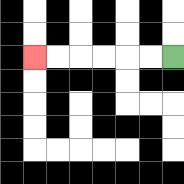{'start': '[7, 2]', 'end': '[1, 2]', 'path_directions': 'L,L,L,L,L,L', 'path_coordinates': '[[7, 2], [6, 2], [5, 2], [4, 2], [3, 2], [2, 2], [1, 2]]'}